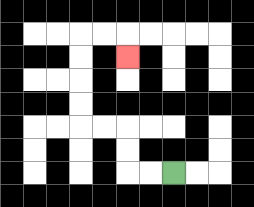{'start': '[7, 7]', 'end': '[5, 2]', 'path_directions': 'L,L,U,U,L,L,U,U,U,U,R,R,D', 'path_coordinates': '[[7, 7], [6, 7], [5, 7], [5, 6], [5, 5], [4, 5], [3, 5], [3, 4], [3, 3], [3, 2], [3, 1], [4, 1], [5, 1], [5, 2]]'}